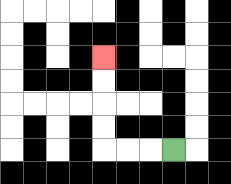{'start': '[7, 6]', 'end': '[4, 2]', 'path_directions': 'L,L,L,U,U,U,U', 'path_coordinates': '[[7, 6], [6, 6], [5, 6], [4, 6], [4, 5], [4, 4], [4, 3], [4, 2]]'}